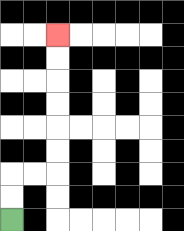{'start': '[0, 9]', 'end': '[2, 1]', 'path_directions': 'U,U,R,R,U,U,U,U,U,U', 'path_coordinates': '[[0, 9], [0, 8], [0, 7], [1, 7], [2, 7], [2, 6], [2, 5], [2, 4], [2, 3], [2, 2], [2, 1]]'}